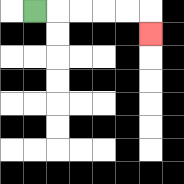{'start': '[1, 0]', 'end': '[6, 1]', 'path_directions': 'R,R,R,R,R,D', 'path_coordinates': '[[1, 0], [2, 0], [3, 0], [4, 0], [5, 0], [6, 0], [6, 1]]'}